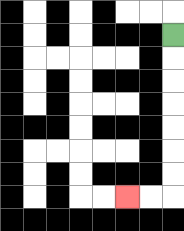{'start': '[7, 1]', 'end': '[5, 8]', 'path_directions': 'D,D,D,D,D,D,D,L,L', 'path_coordinates': '[[7, 1], [7, 2], [7, 3], [7, 4], [7, 5], [7, 6], [7, 7], [7, 8], [6, 8], [5, 8]]'}